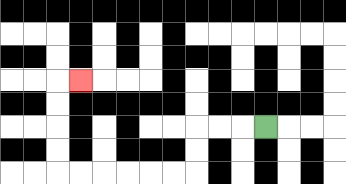{'start': '[11, 5]', 'end': '[3, 3]', 'path_directions': 'L,L,L,D,D,L,L,L,L,L,L,U,U,U,U,R', 'path_coordinates': '[[11, 5], [10, 5], [9, 5], [8, 5], [8, 6], [8, 7], [7, 7], [6, 7], [5, 7], [4, 7], [3, 7], [2, 7], [2, 6], [2, 5], [2, 4], [2, 3], [3, 3]]'}